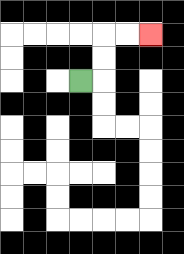{'start': '[3, 3]', 'end': '[6, 1]', 'path_directions': 'R,U,U,R,R', 'path_coordinates': '[[3, 3], [4, 3], [4, 2], [4, 1], [5, 1], [6, 1]]'}